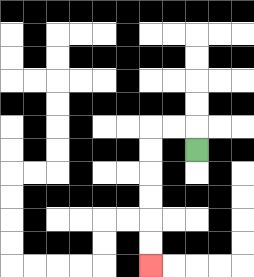{'start': '[8, 6]', 'end': '[6, 11]', 'path_directions': 'U,L,L,D,D,D,D,D,D', 'path_coordinates': '[[8, 6], [8, 5], [7, 5], [6, 5], [6, 6], [6, 7], [6, 8], [6, 9], [6, 10], [6, 11]]'}